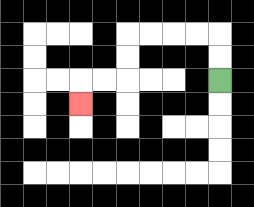{'start': '[9, 3]', 'end': '[3, 4]', 'path_directions': 'U,U,L,L,L,L,D,D,L,L,D', 'path_coordinates': '[[9, 3], [9, 2], [9, 1], [8, 1], [7, 1], [6, 1], [5, 1], [5, 2], [5, 3], [4, 3], [3, 3], [3, 4]]'}